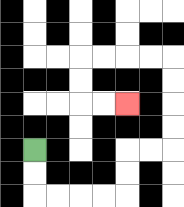{'start': '[1, 6]', 'end': '[5, 4]', 'path_directions': 'D,D,R,R,R,R,U,U,R,R,U,U,U,U,L,L,L,L,D,D,R,R', 'path_coordinates': '[[1, 6], [1, 7], [1, 8], [2, 8], [3, 8], [4, 8], [5, 8], [5, 7], [5, 6], [6, 6], [7, 6], [7, 5], [7, 4], [7, 3], [7, 2], [6, 2], [5, 2], [4, 2], [3, 2], [3, 3], [3, 4], [4, 4], [5, 4]]'}